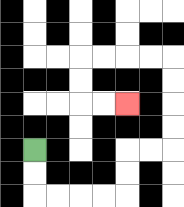{'start': '[1, 6]', 'end': '[5, 4]', 'path_directions': 'D,D,R,R,R,R,U,U,R,R,U,U,U,U,L,L,L,L,D,D,R,R', 'path_coordinates': '[[1, 6], [1, 7], [1, 8], [2, 8], [3, 8], [4, 8], [5, 8], [5, 7], [5, 6], [6, 6], [7, 6], [7, 5], [7, 4], [7, 3], [7, 2], [6, 2], [5, 2], [4, 2], [3, 2], [3, 3], [3, 4], [4, 4], [5, 4]]'}